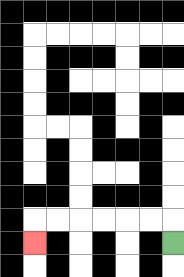{'start': '[7, 10]', 'end': '[1, 10]', 'path_directions': 'U,L,L,L,L,L,L,D', 'path_coordinates': '[[7, 10], [7, 9], [6, 9], [5, 9], [4, 9], [3, 9], [2, 9], [1, 9], [1, 10]]'}